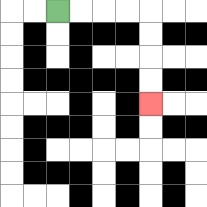{'start': '[2, 0]', 'end': '[6, 4]', 'path_directions': 'R,R,R,R,D,D,D,D', 'path_coordinates': '[[2, 0], [3, 0], [4, 0], [5, 0], [6, 0], [6, 1], [6, 2], [6, 3], [6, 4]]'}